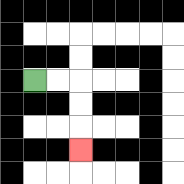{'start': '[1, 3]', 'end': '[3, 6]', 'path_directions': 'R,R,D,D,D', 'path_coordinates': '[[1, 3], [2, 3], [3, 3], [3, 4], [3, 5], [3, 6]]'}